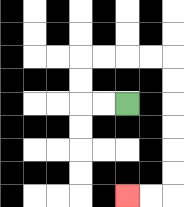{'start': '[5, 4]', 'end': '[5, 8]', 'path_directions': 'L,L,U,U,R,R,R,R,D,D,D,D,D,D,L,L', 'path_coordinates': '[[5, 4], [4, 4], [3, 4], [3, 3], [3, 2], [4, 2], [5, 2], [6, 2], [7, 2], [7, 3], [7, 4], [7, 5], [7, 6], [7, 7], [7, 8], [6, 8], [5, 8]]'}